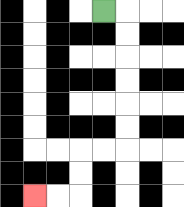{'start': '[4, 0]', 'end': '[1, 8]', 'path_directions': 'R,D,D,D,D,D,D,L,L,D,D,L,L', 'path_coordinates': '[[4, 0], [5, 0], [5, 1], [5, 2], [5, 3], [5, 4], [5, 5], [5, 6], [4, 6], [3, 6], [3, 7], [3, 8], [2, 8], [1, 8]]'}